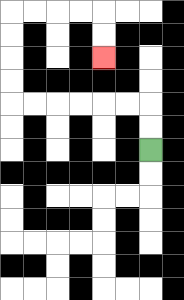{'start': '[6, 6]', 'end': '[4, 2]', 'path_directions': 'U,U,L,L,L,L,L,L,U,U,U,U,R,R,R,R,D,D', 'path_coordinates': '[[6, 6], [6, 5], [6, 4], [5, 4], [4, 4], [3, 4], [2, 4], [1, 4], [0, 4], [0, 3], [0, 2], [0, 1], [0, 0], [1, 0], [2, 0], [3, 0], [4, 0], [4, 1], [4, 2]]'}